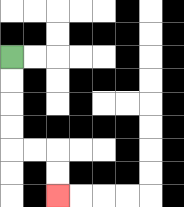{'start': '[0, 2]', 'end': '[2, 8]', 'path_directions': 'D,D,D,D,R,R,D,D', 'path_coordinates': '[[0, 2], [0, 3], [0, 4], [0, 5], [0, 6], [1, 6], [2, 6], [2, 7], [2, 8]]'}